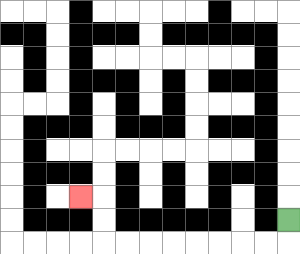{'start': '[12, 9]', 'end': '[3, 8]', 'path_directions': 'D,L,L,L,L,L,L,L,L,U,U,L', 'path_coordinates': '[[12, 9], [12, 10], [11, 10], [10, 10], [9, 10], [8, 10], [7, 10], [6, 10], [5, 10], [4, 10], [4, 9], [4, 8], [3, 8]]'}